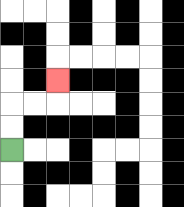{'start': '[0, 6]', 'end': '[2, 3]', 'path_directions': 'U,U,R,R,U', 'path_coordinates': '[[0, 6], [0, 5], [0, 4], [1, 4], [2, 4], [2, 3]]'}